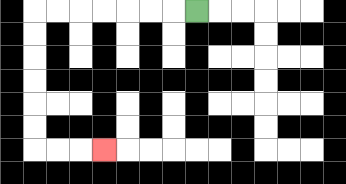{'start': '[8, 0]', 'end': '[4, 6]', 'path_directions': 'L,L,L,L,L,L,L,D,D,D,D,D,D,R,R,R', 'path_coordinates': '[[8, 0], [7, 0], [6, 0], [5, 0], [4, 0], [3, 0], [2, 0], [1, 0], [1, 1], [1, 2], [1, 3], [1, 4], [1, 5], [1, 6], [2, 6], [3, 6], [4, 6]]'}